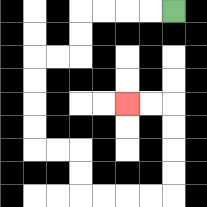{'start': '[7, 0]', 'end': '[5, 4]', 'path_directions': 'L,L,L,L,D,D,L,L,D,D,D,D,R,R,D,D,R,R,R,R,U,U,U,U,L,L', 'path_coordinates': '[[7, 0], [6, 0], [5, 0], [4, 0], [3, 0], [3, 1], [3, 2], [2, 2], [1, 2], [1, 3], [1, 4], [1, 5], [1, 6], [2, 6], [3, 6], [3, 7], [3, 8], [4, 8], [5, 8], [6, 8], [7, 8], [7, 7], [7, 6], [7, 5], [7, 4], [6, 4], [5, 4]]'}